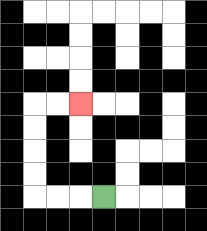{'start': '[4, 8]', 'end': '[3, 4]', 'path_directions': 'L,L,L,U,U,U,U,R,R', 'path_coordinates': '[[4, 8], [3, 8], [2, 8], [1, 8], [1, 7], [1, 6], [1, 5], [1, 4], [2, 4], [3, 4]]'}